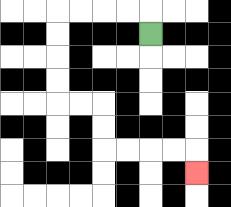{'start': '[6, 1]', 'end': '[8, 7]', 'path_directions': 'U,L,L,L,L,D,D,D,D,R,R,D,D,R,R,R,R,D', 'path_coordinates': '[[6, 1], [6, 0], [5, 0], [4, 0], [3, 0], [2, 0], [2, 1], [2, 2], [2, 3], [2, 4], [3, 4], [4, 4], [4, 5], [4, 6], [5, 6], [6, 6], [7, 6], [8, 6], [8, 7]]'}